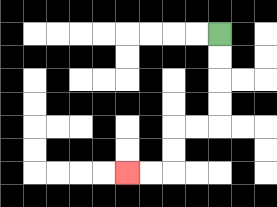{'start': '[9, 1]', 'end': '[5, 7]', 'path_directions': 'D,D,D,D,L,L,D,D,L,L', 'path_coordinates': '[[9, 1], [9, 2], [9, 3], [9, 4], [9, 5], [8, 5], [7, 5], [7, 6], [7, 7], [6, 7], [5, 7]]'}